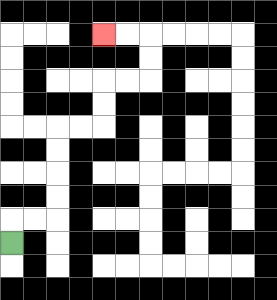{'start': '[0, 10]', 'end': '[4, 1]', 'path_directions': 'U,R,R,U,U,U,U,R,R,U,U,R,R,U,U,L,L', 'path_coordinates': '[[0, 10], [0, 9], [1, 9], [2, 9], [2, 8], [2, 7], [2, 6], [2, 5], [3, 5], [4, 5], [4, 4], [4, 3], [5, 3], [6, 3], [6, 2], [6, 1], [5, 1], [4, 1]]'}